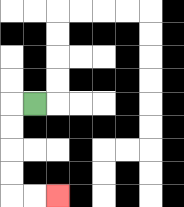{'start': '[1, 4]', 'end': '[2, 8]', 'path_directions': 'L,D,D,D,D,R,R', 'path_coordinates': '[[1, 4], [0, 4], [0, 5], [0, 6], [0, 7], [0, 8], [1, 8], [2, 8]]'}